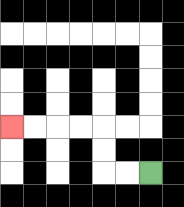{'start': '[6, 7]', 'end': '[0, 5]', 'path_directions': 'L,L,U,U,L,L,L,L', 'path_coordinates': '[[6, 7], [5, 7], [4, 7], [4, 6], [4, 5], [3, 5], [2, 5], [1, 5], [0, 5]]'}